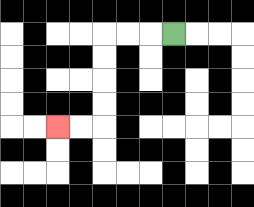{'start': '[7, 1]', 'end': '[2, 5]', 'path_directions': 'L,L,L,D,D,D,D,L,L', 'path_coordinates': '[[7, 1], [6, 1], [5, 1], [4, 1], [4, 2], [4, 3], [4, 4], [4, 5], [3, 5], [2, 5]]'}